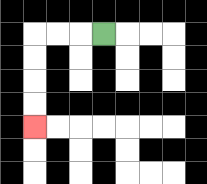{'start': '[4, 1]', 'end': '[1, 5]', 'path_directions': 'L,L,L,D,D,D,D', 'path_coordinates': '[[4, 1], [3, 1], [2, 1], [1, 1], [1, 2], [1, 3], [1, 4], [1, 5]]'}